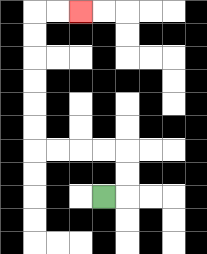{'start': '[4, 8]', 'end': '[3, 0]', 'path_directions': 'R,U,U,L,L,L,L,U,U,U,U,U,U,R,R', 'path_coordinates': '[[4, 8], [5, 8], [5, 7], [5, 6], [4, 6], [3, 6], [2, 6], [1, 6], [1, 5], [1, 4], [1, 3], [1, 2], [1, 1], [1, 0], [2, 0], [3, 0]]'}